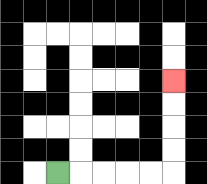{'start': '[2, 7]', 'end': '[7, 3]', 'path_directions': 'R,R,R,R,R,U,U,U,U', 'path_coordinates': '[[2, 7], [3, 7], [4, 7], [5, 7], [6, 7], [7, 7], [7, 6], [7, 5], [7, 4], [7, 3]]'}